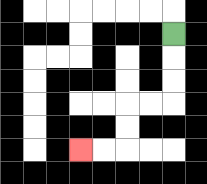{'start': '[7, 1]', 'end': '[3, 6]', 'path_directions': 'D,D,D,L,L,D,D,L,L', 'path_coordinates': '[[7, 1], [7, 2], [7, 3], [7, 4], [6, 4], [5, 4], [5, 5], [5, 6], [4, 6], [3, 6]]'}